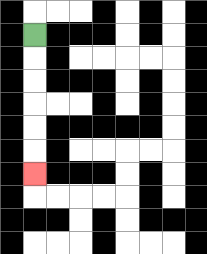{'start': '[1, 1]', 'end': '[1, 7]', 'path_directions': 'D,D,D,D,D,D', 'path_coordinates': '[[1, 1], [1, 2], [1, 3], [1, 4], [1, 5], [1, 6], [1, 7]]'}